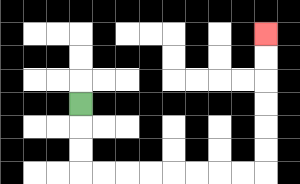{'start': '[3, 4]', 'end': '[11, 1]', 'path_directions': 'D,D,D,R,R,R,R,R,R,R,R,U,U,U,U,U,U', 'path_coordinates': '[[3, 4], [3, 5], [3, 6], [3, 7], [4, 7], [5, 7], [6, 7], [7, 7], [8, 7], [9, 7], [10, 7], [11, 7], [11, 6], [11, 5], [11, 4], [11, 3], [11, 2], [11, 1]]'}